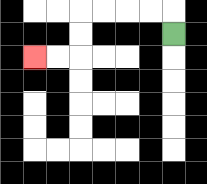{'start': '[7, 1]', 'end': '[1, 2]', 'path_directions': 'U,L,L,L,L,D,D,L,L', 'path_coordinates': '[[7, 1], [7, 0], [6, 0], [5, 0], [4, 0], [3, 0], [3, 1], [3, 2], [2, 2], [1, 2]]'}